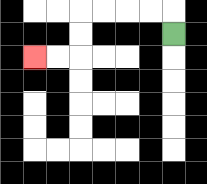{'start': '[7, 1]', 'end': '[1, 2]', 'path_directions': 'U,L,L,L,L,D,D,L,L', 'path_coordinates': '[[7, 1], [7, 0], [6, 0], [5, 0], [4, 0], [3, 0], [3, 1], [3, 2], [2, 2], [1, 2]]'}